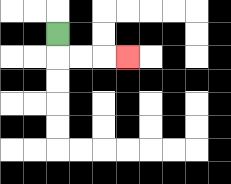{'start': '[2, 1]', 'end': '[5, 2]', 'path_directions': 'D,R,R,R', 'path_coordinates': '[[2, 1], [2, 2], [3, 2], [4, 2], [5, 2]]'}